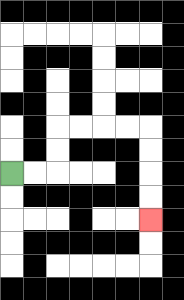{'start': '[0, 7]', 'end': '[6, 9]', 'path_directions': 'R,R,U,U,R,R,R,R,D,D,D,D', 'path_coordinates': '[[0, 7], [1, 7], [2, 7], [2, 6], [2, 5], [3, 5], [4, 5], [5, 5], [6, 5], [6, 6], [6, 7], [6, 8], [6, 9]]'}